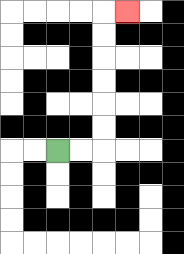{'start': '[2, 6]', 'end': '[5, 0]', 'path_directions': 'R,R,U,U,U,U,U,U,R', 'path_coordinates': '[[2, 6], [3, 6], [4, 6], [4, 5], [4, 4], [4, 3], [4, 2], [4, 1], [4, 0], [5, 0]]'}